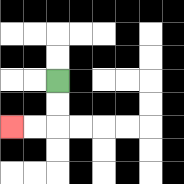{'start': '[2, 3]', 'end': '[0, 5]', 'path_directions': 'D,D,L,L', 'path_coordinates': '[[2, 3], [2, 4], [2, 5], [1, 5], [0, 5]]'}